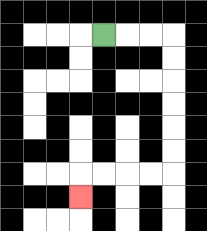{'start': '[4, 1]', 'end': '[3, 8]', 'path_directions': 'R,R,R,D,D,D,D,D,D,L,L,L,L,D', 'path_coordinates': '[[4, 1], [5, 1], [6, 1], [7, 1], [7, 2], [7, 3], [7, 4], [7, 5], [7, 6], [7, 7], [6, 7], [5, 7], [4, 7], [3, 7], [3, 8]]'}